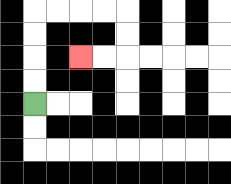{'start': '[1, 4]', 'end': '[3, 2]', 'path_directions': 'U,U,U,U,R,R,R,R,D,D,L,L', 'path_coordinates': '[[1, 4], [1, 3], [1, 2], [1, 1], [1, 0], [2, 0], [3, 0], [4, 0], [5, 0], [5, 1], [5, 2], [4, 2], [3, 2]]'}